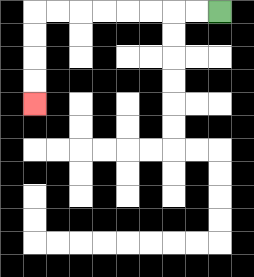{'start': '[9, 0]', 'end': '[1, 4]', 'path_directions': 'L,L,L,L,L,L,L,L,D,D,D,D', 'path_coordinates': '[[9, 0], [8, 0], [7, 0], [6, 0], [5, 0], [4, 0], [3, 0], [2, 0], [1, 0], [1, 1], [1, 2], [1, 3], [1, 4]]'}